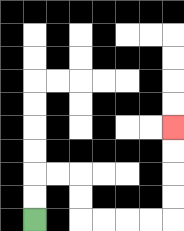{'start': '[1, 9]', 'end': '[7, 5]', 'path_directions': 'U,U,R,R,D,D,R,R,R,R,U,U,U,U', 'path_coordinates': '[[1, 9], [1, 8], [1, 7], [2, 7], [3, 7], [3, 8], [3, 9], [4, 9], [5, 9], [6, 9], [7, 9], [7, 8], [7, 7], [7, 6], [7, 5]]'}